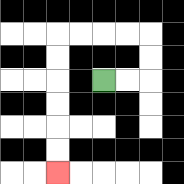{'start': '[4, 3]', 'end': '[2, 7]', 'path_directions': 'R,R,U,U,L,L,L,L,D,D,D,D,D,D', 'path_coordinates': '[[4, 3], [5, 3], [6, 3], [6, 2], [6, 1], [5, 1], [4, 1], [3, 1], [2, 1], [2, 2], [2, 3], [2, 4], [2, 5], [2, 6], [2, 7]]'}